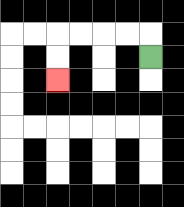{'start': '[6, 2]', 'end': '[2, 3]', 'path_directions': 'U,L,L,L,L,D,D', 'path_coordinates': '[[6, 2], [6, 1], [5, 1], [4, 1], [3, 1], [2, 1], [2, 2], [2, 3]]'}